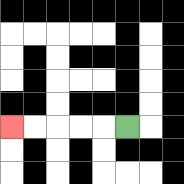{'start': '[5, 5]', 'end': '[0, 5]', 'path_directions': 'L,L,L,L,L', 'path_coordinates': '[[5, 5], [4, 5], [3, 5], [2, 5], [1, 5], [0, 5]]'}